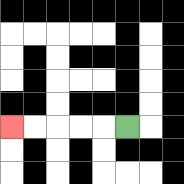{'start': '[5, 5]', 'end': '[0, 5]', 'path_directions': 'L,L,L,L,L', 'path_coordinates': '[[5, 5], [4, 5], [3, 5], [2, 5], [1, 5], [0, 5]]'}